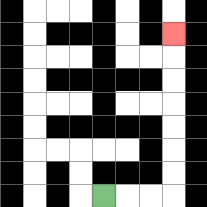{'start': '[4, 8]', 'end': '[7, 1]', 'path_directions': 'R,R,R,U,U,U,U,U,U,U', 'path_coordinates': '[[4, 8], [5, 8], [6, 8], [7, 8], [7, 7], [7, 6], [7, 5], [7, 4], [7, 3], [7, 2], [7, 1]]'}